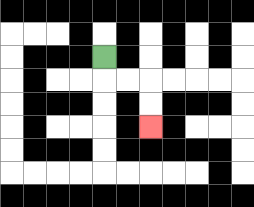{'start': '[4, 2]', 'end': '[6, 5]', 'path_directions': 'D,R,R,D,D', 'path_coordinates': '[[4, 2], [4, 3], [5, 3], [6, 3], [6, 4], [6, 5]]'}